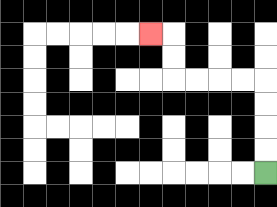{'start': '[11, 7]', 'end': '[6, 1]', 'path_directions': 'U,U,U,U,L,L,L,L,U,U,L', 'path_coordinates': '[[11, 7], [11, 6], [11, 5], [11, 4], [11, 3], [10, 3], [9, 3], [8, 3], [7, 3], [7, 2], [7, 1], [6, 1]]'}